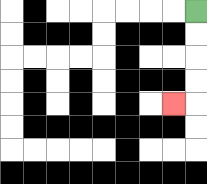{'start': '[8, 0]', 'end': '[7, 4]', 'path_directions': 'D,D,D,D,L', 'path_coordinates': '[[8, 0], [8, 1], [8, 2], [8, 3], [8, 4], [7, 4]]'}